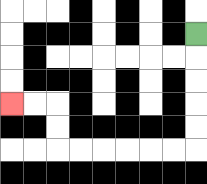{'start': '[8, 1]', 'end': '[0, 4]', 'path_directions': 'D,D,D,D,D,L,L,L,L,L,L,U,U,L,L', 'path_coordinates': '[[8, 1], [8, 2], [8, 3], [8, 4], [8, 5], [8, 6], [7, 6], [6, 6], [5, 6], [4, 6], [3, 6], [2, 6], [2, 5], [2, 4], [1, 4], [0, 4]]'}